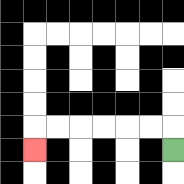{'start': '[7, 6]', 'end': '[1, 6]', 'path_directions': 'U,L,L,L,L,L,L,D', 'path_coordinates': '[[7, 6], [7, 5], [6, 5], [5, 5], [4, 5], [3, 5], [2, 5], [1, 5], [1, 6]]'}